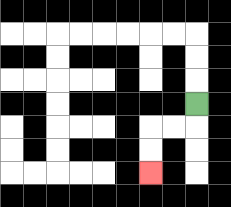{'start': '[8, 4]', 'end': '[6, 7]', 'path_directions': 'D,L,L,D,D', 'path_coordinates': '[[8, 4], [8, 5], [7, 5], [6, 5], [6, 6], [6, 7]]'}